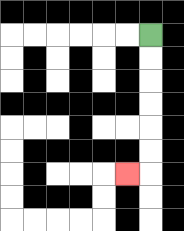{'start': '[6, 1]', 'end': '[5, 7]', 'path_directions': 'D,D,D,D,D,D,L', 'path_coordinates': '[[6, 1], [6, 2], [6, 3], [6, 4], [6, 5], [6, 6], [6, 7], [5, 7]]'}